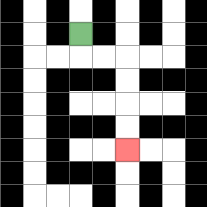{'start': '[3, 1]', 'end': '[5, 6]', 'path_directions': 'D,R,R,D,D,D,D', 'path_coordinates': '[[3, 1], [3, 2], [4, 2], [5, 2], [5, 3], [5, 4], [5, 5], [5, 6]]'}